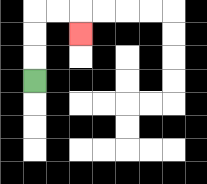{'start': '[1, 3]', 'end': '[3, 1]', 'path_directions': 'U,U,U,R,R,D', 'path_coordinates': '[[1, 3], [1, 2], [1, 1], [1, 0], [2, 0], [3, 0], [3, 1]]'}